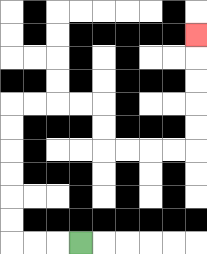{'start': '[3, 10]', 'end': '[8, 1]', 'path_directions': 'L,L,L,U,U,U,U,U,U,R,R,R,R,D,D,R,R,R,R,U,U,U,U,U', 'path_coordinates': '[[3, 10], [2, 10], [1, 10], [0, 10], [0, 9], [0, 8], [0, 7], [0, 6], [0, 5], [0, 4], [1, 4], [2, 4], [3, 4], [4, 4], [4, 5], [4, 6], [5, 6], [6, 6], [7, 6], [8, 6], [8, 5], [8, 4], [8, 3], [8, 2], [8, 1]]'}